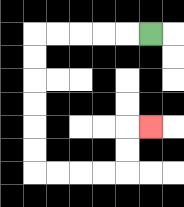{'start': '[6, 1]', 'end': '[6, 5]', 'path_directions': 'L,L,L,L,L,D,D,D,D,D,D,R,R,R,R,U,U,R', 'path_coordinates': '[[6, 1], [5, 1], [4, 1], [3, 1], [2, 1], [1, 1], [1, 2], [1, 3], [1, 4], [1, 5], [1, 6], [1, 7], [2, 7], [3, 7], [4, 7], [5, 7], [5, 6], [5, 5], [6, 5]]'}